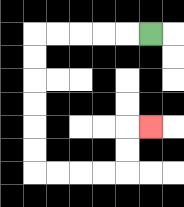{'start': '[6, 1]', 'end': '[6, 5]', 'path_directions': 'L,L,L,L,L,D,D,D,D,D,D,R,R,R,R,U,U,R', 'path_coordinates': '[[6, 1], [5, 1], [4, 1], [3, 1], [2, 1], [1, 1], [1, 2], [1, 3], [1, 4], [1, 5], [1, 6], [1, 7], [2, 7], [3, 7], [4, 7], [5, 7], [5, 6], [5, 5], [6, 5]]'}